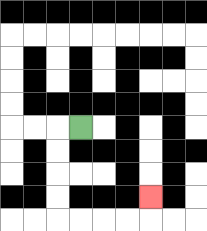{'start': '[3, 5]', 'end': '[6, 8]', 'path_directions': 'L,D,D,D,D,R,R,R,R,U', 'path_coordinates': '[[3, 5], [2, 5], [2, 6], [2, 7], [2, 8], [2, 9], [3, 9], [4, 9], [5, 9], [6, 9], [6, 8]]'}